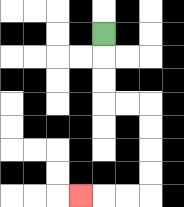{'start': '[4, 1]', 'end': '[3, 8]', 'path_directions': 'D,D,D,R,R,D,D,D,D,L,L,L', 'path_coordinates': '[[4, 1], [4, 2], [4, 3], [4, 4], [5, 4], [6, 4], [6, 5], [6, 6], [6, 7], [6, 8], [5, 8], [4, 8], [3, 8]]'}